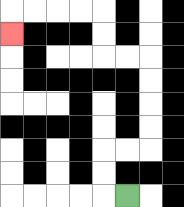{'start': '[5, 8]', 'end': '[0, 1]', 'path_directions': 'L,U,U,R,R,U,U,U,U,L,L,U,U,L,L,L,L,D', 'path_coordinates': '[[5, 8], [4, 8], [4, 7], [4, 6], [5, 6], [6, 6], [6, 5], [6, 4], [6, 3], [6, 2], [5, 2], [4, 2], [4, 1], [4, 0], [3, 0], [2, 0], [1, 0], [0, 0], [0, 1]]'}